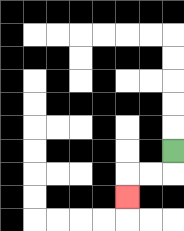{'start': '[7, 6]', 'end': '[5, 8]', 'path_directions': 'D,L,L,D', 'path_coordinates': '[[7, 6], [7, 7], [6, 7], [5, 7], [5, 8]]'}